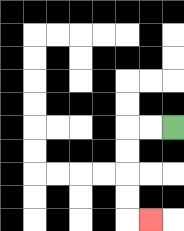{'start': '[7, 5]', 'end': '[6, 9]', 'path_directions': 'L,L,D,D,D,D,R', 'path_coordinates': '[[7, 5], [6, 5], [5, 5], [5, 6], [5, 7], [5, 8], [5, 9], [6, 9]]'}